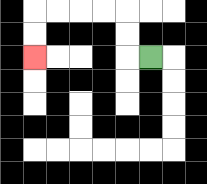{'start': '[6, 2]', 'end': '[1, 2]', 'path_directions': 'L,U,U,L,L,L,L,D,D', 'path_coordinates': '[[6, 2], [5, 2], [5, 1], [5, 0], [4, 0], [3, 0], [2, 0], [1, 0], [1, 1], [1, 2]]'}